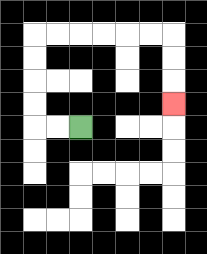{'start': '[3, 5]', 'end': '[7, 4]', 'path_directions': 'L,L,U,U,U,U,R,R,R,R,R,R,D,D,D', 'path_coordinates': '[[3, 5], [2, 5], [1, 5], [1, 4], [1, 3], [1, 2], [1, 1], [2, 1], [3, 1], [4, 1], [5, 1], [6, 1], [7, 1], [7, 2], [7, 3], [7, 4]]'}